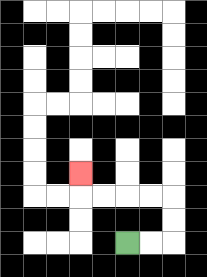{'start': '[5, 10]', 'end': '[3, 7]', 'path_directions': 'R,R,U,U,L,L,L,L,U', 'path_coordinates': '[[5, 10], [6, 10], [7, 10], [7, 9], [7, 8], [6, 8], [5, 8], [4, 8], [3, 8], [3, 7]]'}